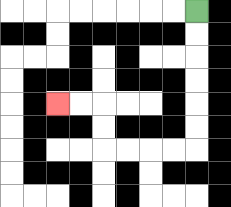{'start': '[8, 0]', 'end': '[2, 4]', 'path_directions': 'D,D,D,D,D,D,L,L,L,L,U,U,L,L', 'path_coordinates': '[[8, 0], [8, 1], [8, 2], [8, 3], [8, 4], [8, 5], [8, 6], [7, 6], [6, 6], [5, 6], [4, 6], [4, 5], [4, 4], [3, 4], [2, 4]]'}